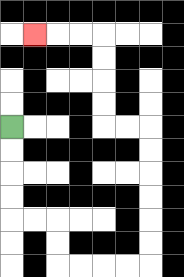{'start': '[0, 5]', 'end': '[1, 1]', 'path_directions': 'D,D,D,D,R,R,D,D,R,R,R,R,U,U,U,U,U,U,L,L,U,U,U,U,L,L,L', 'path_coordinates': '[[0, 5], [0, 6], [0, 7], [0, 8], [0, 9], [1, 9], [2, 9], [2, 10], [2, 11], [3, 11], [4, 11], [5, 11], [6, 11], [6, 10], [6, 9], [6, 8], [6, 7], [6, 6], [6, 5], [5, 5], [4, 5], [4, 4], [4, 3], [4, 2], [4, 1], [3, 1], [2, 1], [1, 1]]'}